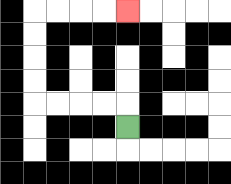{'start': '[5, 5]', 'end': '[5, 0]', 'path_directions': 'U,L,L,L,L,U,U,U,U,R,R,R,R', 'path_coordinates': '[[5, 5], [5, 4], [4, 4], [3, 4], [2, 4], [1, 4], [1, 3], [1, 2], [1, 1], [1, 0], [2, 0], [3, 0], [4, 0], [5, 0]]'}